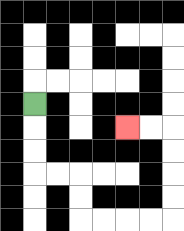{'start': '[1, 4]', 'end': '[5, 5]', 'path_directions': 'D,D,D,R,R,D,D,R,R,R,R,U,U,U,U,L,L', 'path_coordinates': '[[1, 4], [1, 5], [1, 6], [1, 7], [2, 7], [3, 7], [3, 8], [3, 9], [4, 9], [5, 9], [6, 9], [7, 9], [7, 8], [7, 7], [7, 6], [7, 5], [6, 5], [5, 5]]'}